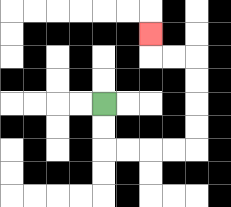{'start': '[4, 4]', 'end': '[6, 1]', 'path_directions': 'D,D,R,R,R,R,U,U,U,U,L,L,U', 'path_coordinates': '[[4, 4], [4, 5], [4, 6], [5, 6], [6, 6], [7, 6], [8, 6], [8, 5], [8, 4], [8, 3], [8, 2], [7, 2], [6, 2], [6, 1]]'}